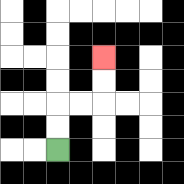{'start': '[2, 6]', 'end': '[4, 2]', 'path_directions': 'U,U,R,R,U,U', 'path_coordinates': '[[2, 6], [2, 5], [2, 4], [3, 4], [4, 4], [4, 3], [4, 2]]'}